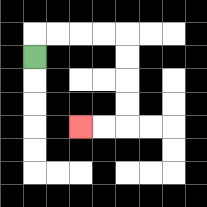{'start': '[1, 2]', 'end': '[3, 5]', 'path_directions': 'U,R,R,R,R,D,D,D,D,L,L', 'path_coordinates': '[[1, 2], [1, 1], [2, 1], [3, 1], [4, 1], [5, 1], [5, 2], [5, 3], [5, 4], [5, 5], [4, 5], [3, 5]]'}